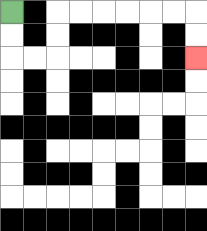{'start': '[0, 0]', 'end': '[8, 2]', 'path_directions': 'D,D,R,R,U,U,R,R,R,R,R,R,D,D', 'path_coordinates': '[[0, 0], [0, 1], [0, 2], [1, 2], [2, 2], [2, 1], [2, 0], [3, 0], [4, 0], [5, 0], [6, 0], [7, 0], [8, 0], [8, 1], [8, 2]]'}